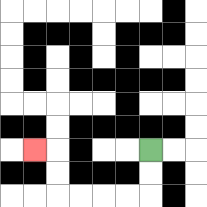{'start': '[6, 6]', 'end': '[1, 6]', 'path_directions': 'D,D,L,L,L,L,U,U,L', 'path_coordinates': '[[6, 6], [6, 7], [6, 8], [5, 8], [4, 8], [3, 8], [2, 8], [2, 7], [2, 6], [1, 6]]'}